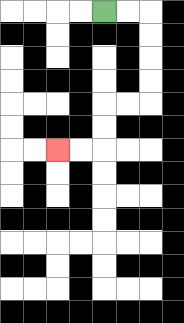{'start': '[4, 0]', 'end': '[2, 6]', 'path_directions': 'R,R,D,D,D,D,L,L,D,D,L,L', 'path_coordinates': '[[4, 0], [5, 0], [6, 0], [6, 1], [6, 2], [6, 3], [6, 4], [5, 4], [4, 4], [4, 5], [4, 6], [3, 6], [2, 6]]'}